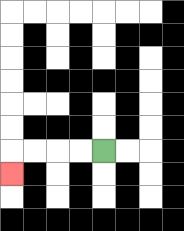{'start': '[4, 6]', 'end': '[0, 7]', 'path_directions': 'L,L,L,L,D', 'path_coordinates': '[[4, 6], [3, 6], [2, 6], [1, 6], [0, 6], [0, 7]]'}